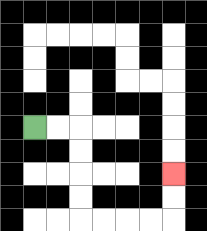{'start': '[1, 5]', 'end': '[7, 7]', 'path_directions': 'R,R,D,D,D,D,R,R,R,R,U,U', 'path_coordinates': '[[1, 5], [2, 5], [3, 5], [3, 6], [3, 7], [3, 8], [3, 9], [4, 9], [5, 9], [6, 9], [7, 9], [7, 8], [7, 7]]'}